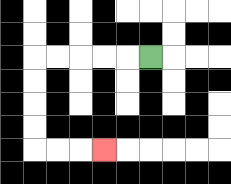{'start': '[6, 2]', 'end': '[4, 6]', 'path_directions': 'L,L,L,L,L,D,D,D,D,R,R,R', 'path_coordinates': '[[6, 2], [5, 2], [4, 2], [3, 2], [2, 2], [1, 2], [1, 3], [1, 4], [1, 5], [1, 6], [2, 6], [3, 6], [4, 6]]'}